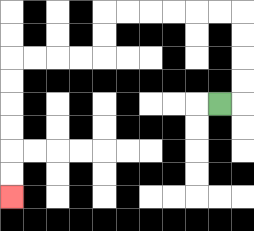{'start': '[9, 4]', 'end': '[0, 8]', 'path_directions': 'R,U,U,U,U,L,L,L,L,L,L,D,D,L,L,L,L,D,D,D,D,D,D', 'path_coordinates': '[[9, 4], [10, 4], [10, 3], [10, 2], [10, 1], [10, 0], [9, 0], [8, 0], [7, 0], [6, 0], [5, 0], [4, 0], [4, 1], [4, 2], [3, 2], [2, 2], [1, 2], [0, 2], [0, 3], [0, 4], [0, 5], [0, 6], [0, 7], [0, 8]]'}